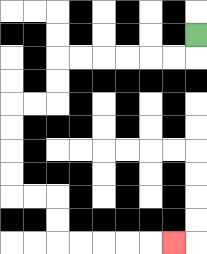{'start': '[8, 1]', 'end': '[7, 10]', 'path_directions': 'D,L,L,L,L,L,L,D,D,L,L,D,D,D,D,R,R,D,D,R,R,R,R,R', 'path_coordinates': '[[8, 1], [8, 2], [7, 2], [6, 2], [5, 2], [4, 2], [3, 2], [2, 2], [2, 3], [2, 4], [1, 4], [0, 4], [0, 5], [0, 6], [0, 7], [0, 8], [1, 8], [2, 8], [2, 9], [2, 10], [3, 10], [4, 10], [5, 10], [6, 10], [7, 10]]'}